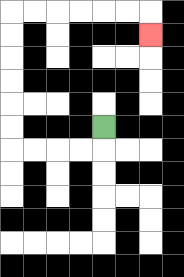{'start': '[4, 5]', 'end': '[6, 1]', 'path_directions': 'D,L,L,L,L,U,U,U,U,U,U,R,R,R,R,R,R,D', 'path_coordinates': '[[4, 5], [4, 6], [3, 6], [2, 6], [1, 6], [0, 6], [0, 5], [0, 4], [0, 3], [0, 2], [0, 1], [0, 0], [1, 0], [2, 0], [3, 0], [4, 0], [5, 0], [6, 0], [6, 1]]'}